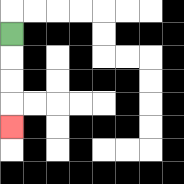{'start': '[0, 1]', 'end': '[0, 5]', 'path_directions': 'D,D,D,D', 'path_coordinates': '[[0, 1], [0, 2], [0, 3], [0, 4], [0, 5]]'}